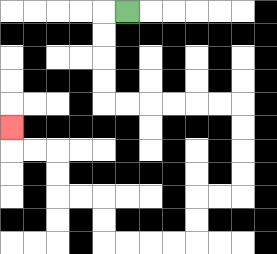{'start': '[5, 0]', 'end': '[0, 5]', 'path_directions': 'L,D,D,D,D,R,R,R,R,R,R,D,D,D,D,L,L,D,D,L,L,L,L,U,U,L,L,U,U,L,L,U', 'path_coordinates': '[[5, 0], [4, 0], [4, 1], [4, 2], [4, 3], [4, 4], [5, 4], [6, 4], [7, 4], [8, 4], [9, 4], [10, 4], [10, 5], [10, 6], [10, 7], [10, 8], [9, 8], [8, 8], [8, 9], [8, 10], [7, 10], [6, 10], [5, 10], [4, 10], [4, 9], [4, 8], [3, 8], [2, 8], [2, 7], [2, 6], [1, 6], [0, 6], [0, 5]]'}